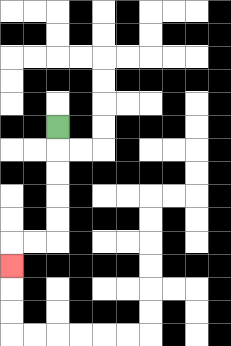{'start': '[2, 5]', 'end': '[0, 11]', 'path_directions': 'D,D,D,D,D,L,L,D', 'path_coordinates': '[[2, 5], [2, 6], [2, 7], [2, 8], [2, 9], [2, 10], [1, 10], [0, 10], [0, 11]]'}